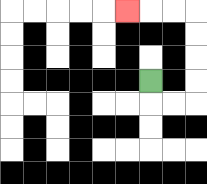{'start': '[6, 3]', 'end': '[5, 0]', 'path_directions': 'D,R,R,U,U,U,U,L,L,L', 'path_coordinates': '[[6, 3], [6, 4], [7, 4], [8, 4], [8, 3], [8, 2], [8, 1], [8, 0], [7, 0], [6, 0], [5, 0]]'}